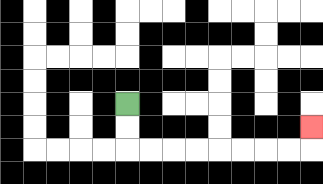{'start': '[5, 4]', 'end': '[13, 5]', 'path_directions': 'D,D,R,R,R,R,R,R,R,R,U', 'path_coordinates': '[[5, 4], [5, 5], [5, 6], [6, 6], [7, 6], [8, 6], [9, 6], [10, 6], [11, 6], [12, 6], [13, 6], [13, 5]]'}